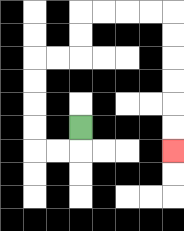{'start': '[3, 5]', 'end': '[7, 6]', 'path_directions': 'D,L,L,U,U,U,U,R,R,U,U,R,R,R,R,D,D,D,D,D,D', 'path_coordinates': '[[3, 5], [3, 6], [2, 6], [1, 6], [1, 5], [1, 4], [1, 3], [1, 2], [2, 2], [3, 2], [3, 1], [3, 0], [4, 0], [5, 0], [6, 0], [7, 0], [7, 1], [7, 2], [7, 3], [7, 4], [7, 5], [7, 6]]'}